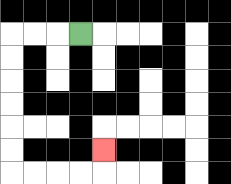{'start': '[3, 1]', 'end': '[4, 6]', 'path_directions': 'L,L,L,D,D,D,D,D,D,R,R,R,R,U', 'path_coordinates': '[[3, 1], [2, 1], [1, 1], [0, 1], [0, 2], [0, 3], [0, 4], [0, 5], [0, 6], [0, 7], [1, 7], [2, 7], [3, 7], [4, 7], [4, 6]]'}